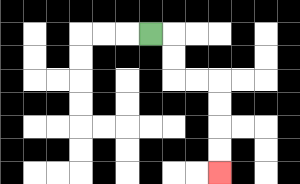{'start': '[6, 1]', 'end': '[9, 7]', 'path_directions': 'R,D,D,R,R,D,D,D,D', 'path_coordinates': '[[6, 1], [7, 1], [7, 2], [7, 3], [8, 3], [9, 3], [9, 4], [9, 5], [9, 6], [9, 7]]'}